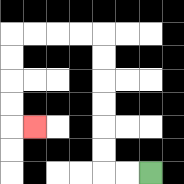{'start': '[6, 7]', 'end': '[1, 5]', 'path_directions': 'L,L,U,U,U,U,U,U,L,L,L,L,D,D,D,D,R', 'path_coordinates': '[[6, 7], [5, 7], [4, 7], [4, 6], [4, 5], [4, 4], [4, 3], [4, 2], [4, 1], [3, 1], [2, 1], [1, 1], [0, 1], [0, 2], [0, 3], [0, 4], [0, 5], [1, 5]]'}